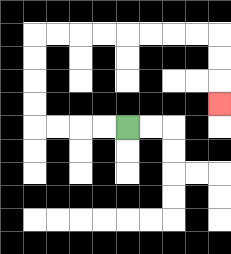{'start': '[5, 5]', 'end': '[9, 4]', 'path_directions': 'L,L,L,L,U,U,U,U,R,R,R,R,R,R,R,R,D,D,D', 'path_coordinates': '[[5, 5], [4, 5], [3, 5], [2, 5], [1, 5], [1, 4], [1, 3], [1, 2], [1, 1], [2, 1], [3, 1], [4, 1], [5, 1], [6, 1], [7, 1], [8, 1], [9, 1], [9, 2], [9, 3], [9, 4]]'}